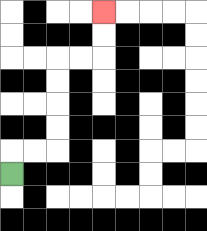{'start': '[0, 7]', 'end': '[4, 0]', 'path_directions': 'U,R,R,U,U,U,U,R,R,U,U', 'path_coordinates': '[[0, 7], [0, 6], [1, 6], [2, 6], [2, 5], [2, 4], [2, 3], [2, 2], [3, 2], [4, 2], [4, 1], [4, 0]]'}